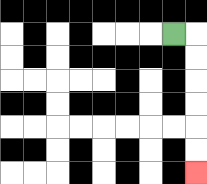{'start': '[7, 1]', 'end': '[8, 7]', 'path_directions': 'R,D,D,D,D,D,D', 'path_coordinates': '[[7, 1], [8, 1], [8, 2], [8, 3], [8, 4], [8, 5], [8, 6], [8, 7]]'}